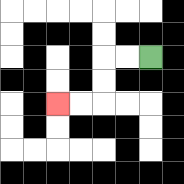{'start': '[6, 2]', 'end': '[2, 4]', 'path_directions': 'L,L,D,D,L,L', 'path_coordinates': '[[6, 2], [5, 2], [4, 2], [4, 3], [4, 4], [3, 4], [2, 4]]'}